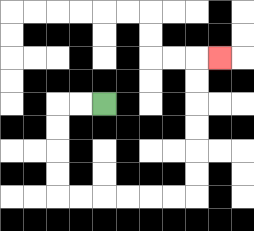{'start': '[4, 4]', 'end': '[9, 2]', 'path_directions': 'L,L,D,D,D,D,R,R,R,R,R,R,U,U,U,U,U,U,R', 'path_coordinates': '[[4, 4], [3, 4], [2, 4], [2, 5], [2, 6], [2, 7], [2, 8], [3, 8], [4, 8], [5, 8], [6, 8], [7, 8], [8, 8], [8, 7], [8, 6], [8, 5], [8, 4], [8, 3], [8, 2], [9, 2]]'}